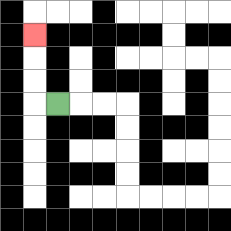{'start': '[2, 4]', 'end': '[1, 1]', 'path_directions': 'L,U,U,U', 'path_coordinates': '[[2, 4], [1, 4], [1, 3], [1, 2], [1, 1]]'}